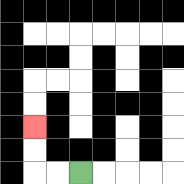{'start': '[3, 7]', 'end': '[1, 5]', 'path_directions': 'L,L,U,U', 'path_coordinates': '[[3, 7], [2, 7], [1, 7], [1, 6], [1, 5]]'}